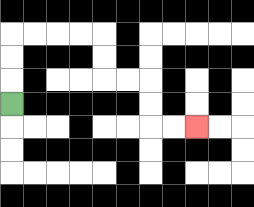{'start': '[0, 4]', 'end': '[8, 5]', 'path_directions': 'U,U,U,R,R,R,R,D,D,R,R,D,D,R,R', 'path_coordinates': '[[0, 4], [0, 3], [0, 2], [0, 1], [1, 1], [2, 1], [3, 1], [4, 1], [4, 2], [4, 3], [5, 3], [6, 3], [6, 4], [6, 5], [7, 5], [8, 5]]'}